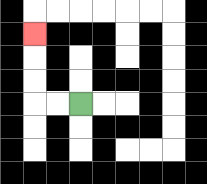{'start': '[3, 4]', 'end': '[1, 1]', 'path_directions': 'L,L,U,U,U', 'path_coordinates': '[[3, 4], [2, 4], [1, 4], [1, 3], [1, 2], [1, 1]]'}